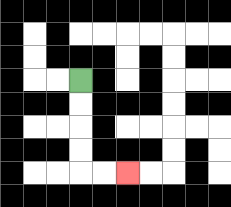{'start': '[3, 3]', 'end': '[5, 7]', 'path_directions': 'D,D,D,D,R,R', 'path_coordinates': '[[3, 3], [3, 4], [3, 5], [3, 6], [3, 7], [4, 7], [5, 7]]'}